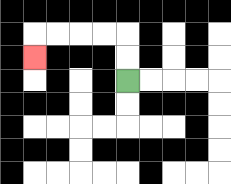{'start': '[5, 3]', 'end': '[1, 2]', 'path_directions': 'U,U,L,L,L,L,D', 'path_coordinates': '[[5, 3], [5, 2], [5, 1], [4, 1], [3, 1], [2, 1], [1, 1], [1, 2]]'}